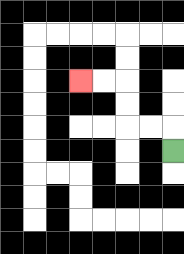{'start': '[7, 6]', 'end': '[3, 3]', 'path_directions': 'U,L,L,U,U,L,L', 'path_coordinates': '[[7, 6], [7, 5], [6, 5], [5, 5], [5, 4], [5, 3], [4, 3], [3, 3]]'}